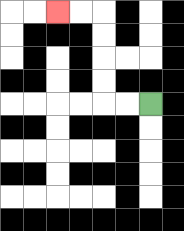{'start': '[6, 4]', 'end': '[2, 0]', 'path_directions': 'L,L,U,U,U,U,L,L', 'path_coordinates': '[[6, 4], [5, 4], [4, 4], [4, 3], [4, 2], [4, 1], [4, 0], [3, 0], [2, 0]]'}